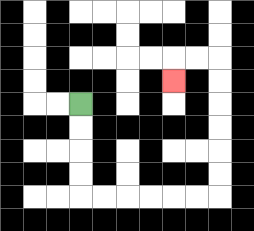{'start': '[3, 4]', 'end': '[7, 3]', 'path_directions': 'D,D,D,D,R,R,R,R,R,R,U,U,U,U,U,U,L,L,D', 'path_coordinates': '[[3, 4], [3, 5], [3, 6], [3, 7], [3, 8], [4, 8], [5, 8], [6, 8], [7, 8], [8, 8], [9, 8], [9, 7], [9, 6], [9, 5], [9, 4], [9, 3], [9, 2], [8, 2], [7, 2], [7, 3]]'}